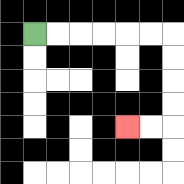{'start': '[1, 1]', 'end': '[5, 5]', 'path_directions': 'R,R,R,R,R,R,D,D,D,D,L,L', 'path_coordinates': '[[1, 1], [2, 1], [3, 1], [4, 1], [5, 1], [6, 1], [7, 1], [7, 2], [7, 3], [7, 4], [7, 5], [6, 5], [5, 5]]'}